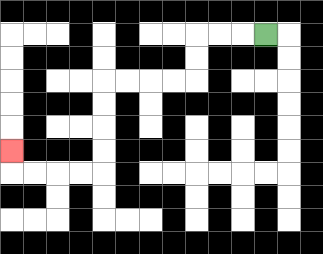{'start': '[11, 1]', 'end': '[0, 6]', 'path_directions': 'L,L,L,D,D,L,L,L,L,D,D,D,D,L,L,L,L,U', 'path_coordinates': '[[11, 1], [10, 1], [9, 1], [8, 1], [8, 2], [8, 3], [7, 3], [6, 3], [5, 3], [4, 3], [4, 4], [4, 5], [4, 6], [4, 7], [3, 7], [2, 7], [1, 7], [0, 7], [0, 6]]'}